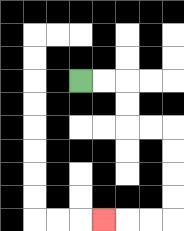{'start': '[3, 3]', 'end': '[4, 9]', 'path_directions': 'R,R,D,D,R,R,D,D,D,D,L,L,L', 'path_coordinates': '[[3, 3], [4, 3], [5, 3], [5, 4], [5, 5], [6, 5], [7, 5], [7, 6], [7, 7], [7, 8], [7, 9], [6, 9], [5, 9], [4, 9]]'}